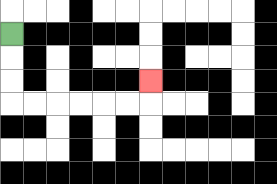{'start': '[0, 1]', 'end': '[6, 3]', 'path_directions': 'D,D,D,R,R,R,R,R,R,U', 'path_coordinates': '[[0, 1], [0, 2], [0, 3], [0, 4], [1, 4], [2, 4], [3, 4], [4, 4], [5, 4], [6, 4], [6, 3]]'}